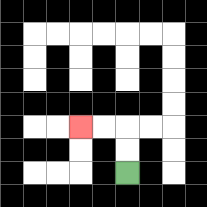{'start': '[5, 7]', 'end': '[3, 5]', 'path_directions': 'U,U,L,L', 'path_coordinates': '[[5, 7], [5, 6], [5, 5], [4, 5], [3, 5]]'}